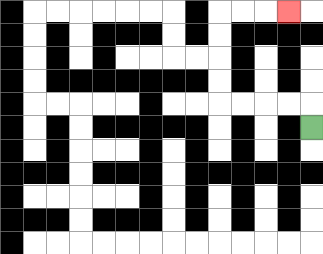{'start': '[13, 5]', 'end': '[12, 0]', 'path_directions': 'U,L,L,L,L,U,U,U,U,R,R,R', 'path_coordinates': '[[13, 5], [13, 4], [12, 4], [11, 4], [10, 4], [9, 4], [9, 3], [9, 2], [9, 1], [9, 0], [10, 0], [11, 0], [12, 0]]'}